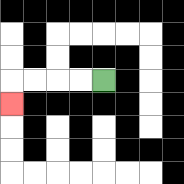{'start': '[4, 3]', 'end': '[0, 4]', 'path_directions': 'L,L,L,L,D', 'path_coordinates': '[[4, 3], [3, 3], [2, 3], [1, 3], [0, 3], [0, 4]]'}